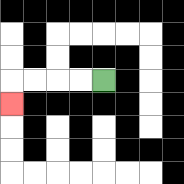{'start': '[4, 3]', 'end': '[0, 4]', 'path_directions': 'L,L,L,L,D', 'path_coordinates': '[[4, 3], [3, 3], [2, 3], [1, 3], [0, 3], [0, 4]]'}